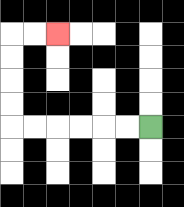{'start': '[6, 5]', 'end': '[2, 1]', 'path_directions': 'L,L,L,L,L,L,U,U,U,U,R,R', 'path_coordinates': '[[6, 5], [5, 5], [4, 5], [3, 5], [2, 5], [1, 5], [0, 5], [0, 4], [0, 3], [0, 2], [0, 1], [1, 1], [2, 1]]'}